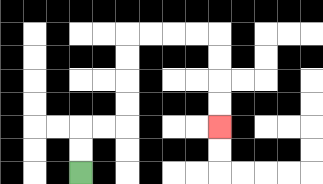{'start': '[3, 7]', 'end': '[9, 5]', 'path_directions': 'U,U,R,R,U,U,U,U,R,R,R,R,D,D,D,D', 'path_coordinates': '[[3, 7], [3, 6], [3, 5], [4, 5], [5, 5], [5, 4], [5, 3], [5, 2], [5, 1], [6, 1], [7, 1], [8, 1], [9, 1], [9, 2], [9, 3], [9, 4], [9, 5]]'}